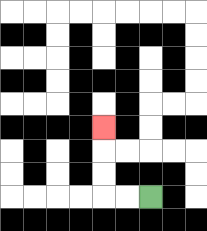{'start': '[6, 8]', 'end': '[4, 5]', 'path_directions': 'L,L,U,U,U', 'path_coordinates': '[[6, 8], [5, 8], [4, 8], [4, 7], [4, 6], [4, 5]]'}